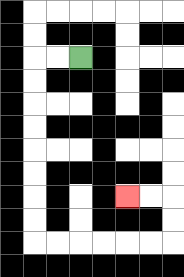{'start': '[3, 2]', 'end': '[5, 8]', 'path_directions': 'L,L,D,D,D,D,D,D,D,D,R,R,R,R,R,R,U,U,L,L', 'path_coordinates': '[[3, 2], [2, 2], [1, 2], [1, 3], [1, 4], [1, 5], [1, 6], [1, 7], [1, 8], [1, 9], [1, 10], [2, 10], [3, 10], [4, 10], [5, 10], [6, 10], [7, 10], [7, 9], [7, 8], [6, 8], [5, 8]]'}